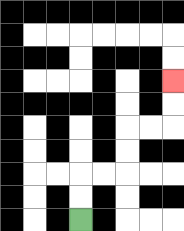{'start': '[3, 9]', 'end': '[7, 3]', 'path_directions': 'U,U,R,R,U,U,R,R,U,U', 'path_coordinates': '[[3, 9], [3, 8], [3, 7], [4, 7], [5, 7], [5, 6], [5, 5], [6, 5], [7, 5], [7, 4], [7, 3]]'}